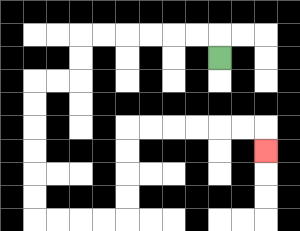{'start': '[9, 2]', 'end': '[11, 6]', 'path_directions': 'U,L,L,L,L,L,L,D,D,L,L,D,D,D,D,D,D,R,R,R,R,U,U,U,U,R,R,R,R,R,R,D', 'path_coordinates': '[[9, 2], [9, 1], [8, 1], [7, 1], [6, 1], [5, 1], [4, 1], [3, 1], [3, 2], [3, 3], [2, 3], [1, 3], [1, 4], [1, 5], [1, 6], [1, 7], [1, 8], [1, 9], [2, 9], [3, 9], [4, 9], [5, 9], [5, 8], [5, 7], [5, 6], [5, 5], [6, 5], [7, 5], [8, 5], [9, 5], [10, 5], [11, 5], [11, 6]]'}